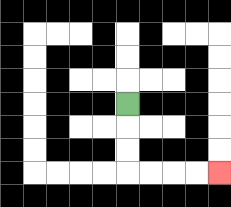{'start': '[5, 4]', 'end': '[9, 7]', 'path_directions': 'D,D,D,R,R,R,R', 'path_coordinates': '[[5, 4], [5, 5], [5, 6], [5, 7], [6, 7], [7, 7], [8, 7], [9, 7]]'}